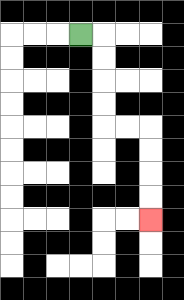{'start': '[3, 1]', 'end': '[6, 9]', 'path_directions': 'R,D,D,D,D,R,R,D,D,D,D', 'path_coordinates': '[[3, 1], [4, 1], [4, 2], [4, 3], [4, 4], [4, 5], [5, 5], [6, 5], [6, 6], [6, 7], [6, 8], [6, 9]]'}